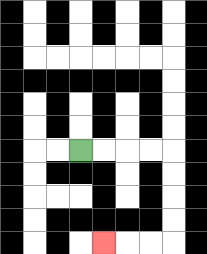{'start': '[3, 6]', 'end': '[4, 10]', 'path_directions': 'R,R,R,R,D,D,D,D,L,L,L', 'path_coordinates': '[[3, 6], [4, 6], [5, 6], [6, 6], [7, 6], [7, 7], [7, 8], [7, 9], [7, 10], [6, 10], [5, 10], [4, 10]]'}